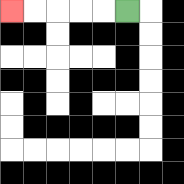{'start': '[5, 0]', 'end': '[0, 0]', 'path_directions': 'L,L,L,L,L', 'path_coordinates': '[[5, 0], [4, 0], [3, 0], [2, 0], [1, 0], [0, 0]]'}